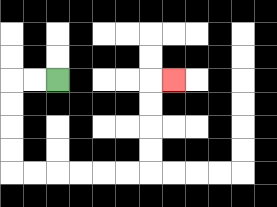{'start': '[2, 3]', 'end': '[7, 3]', 'path_directions': 'L,L,D,D,D,D,R,R,R,R,R,R,U,U,U,U,R', 'path_coordinates': '[[2, 3], [1, 3], [0, 3], [0, 4], [0, 5], [0, 6], [0, 7], [1, 7], [2, 7], [3, 7], [4, 7], [5, 7], [6, 7], [6, 6], [6, 5], [6, 4], [6, 3], [7, 3]]'}